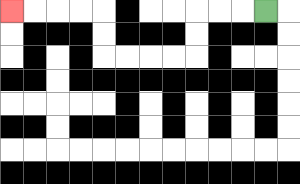{'start': '[11, 0]', 'end': '[0, 0]', 'path_directions': 'L,L,L,D,D,L,L,L,L,U,U,L,L,L,L', 'path_coordinates': '[[11, 0], [10, 0], [9, 0], [8, 0], [8, 1], [8, 2], [7, 2], [6, 2], [5, 2], [4, 2], [4, 1], [4, 0], [3, 0], [2, 0], [1, 0], [0, 0]]'}